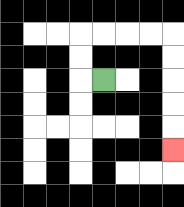{'start': '[4, 3]', 'end': '[7, 6]', 'path_directions': 'L,U,U,R,R,R,R,D,D,D,D,D', 'path_coordinates': '[[4, 3], [3, 3], [3, 2], [3, 1], [4, 1], [5, 1], [6, 1], [7, 1], [7, 2], [7, 3], [7, 4], [7, 5], [7, 6]]'}